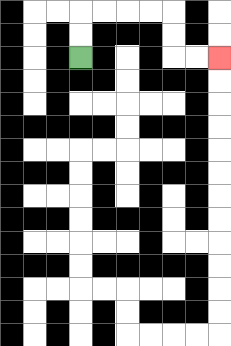{'start': '[3, 2]', 'end': '[9, 2]', 'path_directions': 'U,U,R,R,R,R,D,D,R,R', 'path_coordinates': '[[3, 2], [3, 1], [3, 0], [4, 0], [5, 0], [6, 0], [7, 0], [7, 1], [7, 2], [8, 2], [9, 2]]'}